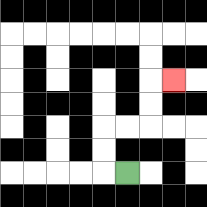{'start': '[5, 7]', 'end': '[7, 3]', 'path_directions': 'L,U,U,R,R,U,U,R', 'path_coordinates': '[[5, 7], [4, 7], [4, 6], [4, 5], [5, 5], [6, 5], [6, 4], [6, 3], [7, 3]]'}